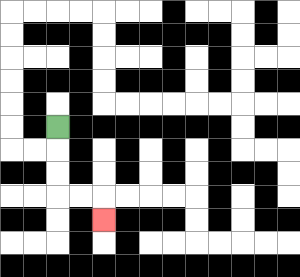{'start': '[2, 5]', 'end': '[4, 9]', 'path_directions': 'D,D,D,R,R,D', 'path_coordinates': '[[2, 5], [2, 6], [2, 7], [2, 8], [3, 8], [4, 8], [4, 9]]'}